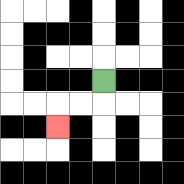{'start': '[4, 3]', 'end': '[2, 5]', 'path_directions': 'D,L,L,D', 'path_coordinates': '[[4, 3], [4, 4], [3, 4], [2, 4], [2, 5]]'}